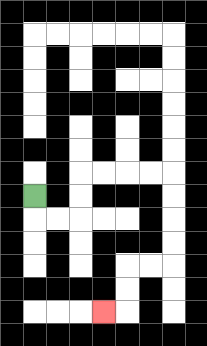{'start': '[1, 8]', 'end': '[4, 13]', 'path_directions': 'D,R,R,U,U,R,R,R,R,D,D,D,D,L,L,D,D,L', 'path_coordinates': '[[1, 8], [1, 9], [2, 9], [3, 9], [3, 8], [3, 7], [4, 7], [5, 7], [6, 7], [7, 7], [7, 8], [7, 9], [7, 10], [7, 11], [6, 11], [5, 11], [5, 12], [5, 13], [4, 13]]'}